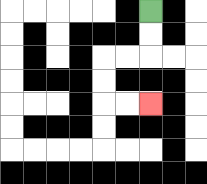{'start': '[6, 0]', 'end': '[6, 4]', 'path_directions': 'D,D,L,L,D,D,R,R', 'path_coordinates': '[[6, 0], [6, 1], [6, 2], [5, 2], [4, 2], [4, 3], [4, 4], [5, 4], [6, 4]]'}